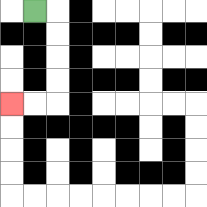{'start': '[1, 0]', 'end': '[0, 4]', 'path_directions': 'R,D,D,D,D,L,L', 'path_coordinates': '[[1, 0], [2, 0], [2, 1], [2, 2], [2, 3], [2, 4], [1, 4], [0, 4]]'}